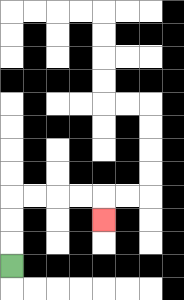{'start': '[0, 11]', 'end': '[4, 9]', 'path_directions': 'U,U,U,R,R,R,R,D', 'path_coordinates': '[[0, 11], [0, 10], [0, 9], [0, 8], [1, 8], [2, 8], [3, 8], [4, 8], [4, 9]]'}